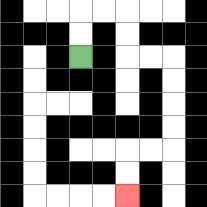{'start': '[3, 2]', 'end': '[5, 8]', 'path_directions': 'U,U,R,R,D,D,R,R,D,D,D,D,L,L,D,D', 'path_coordinates': '[[3, 2], [3, 1], [3, 0], [4, 0], [5, 0], [5, 1], [5, 2], [6, 2], [7, 2], [7, 3], [7, 4], [7, 5], [7, 6], [6, 6], [5, 6], [5, 7], [5, 8]]'}